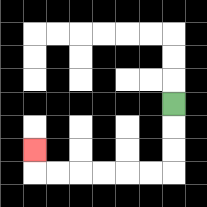{'start': '[7, 4]', 'end': '[1, 6]', 'path_directions': 'D,D,D,L,L,L,L,L,L,U', 'path_coordinates': '[[7, 4], [7, 5], [7, 6], [7, 7], [6, 7], [5, 7], [4, 7], [3, 7], [2, 7], [1, 7], [1, 6]]'}